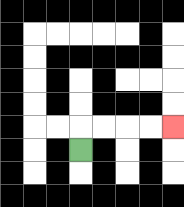{'start': '[3, 6]', 'end': '[7, 5]', 'path_directions': 'U,R,R,R,R', 'path_coordinates': '[[3, 6], [3, 5], [4, 5], [5, 5], [6, 5], [7, 5]]'}